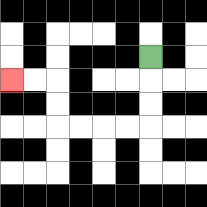{'start': '[6, 2]', 'end': '[0, 3]', 'path_directions': 'D,D,D,L,L,L,L,U,U,L,L', 'path_coordinates': '[[6, 2], [6, 3], [6, 4], [6, 5], [5, 5], [4, 5], [3, 5], [2, 5], [2, 4], [2, 3], [1, 3], [0, 3]]'}